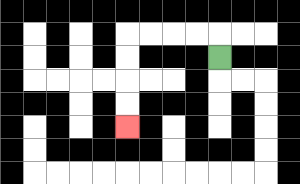{'start': '[9, 2]', 'end': '[5, 5]', 'path_directions': 'U,L,L,L,L,D,D,D,D', 'path_coordinates': '[[9, 2], [9, 1], [8, 1], [7, 1], [6, 1], [5, 1], [5, 2], [5, 3], [5, 4], [5, 5]]'}